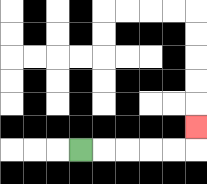{'start': '[3, 6]', 'end': '[8, 5]', 'path_directions': 'R,R,R,R,R,U', 'path_coordinates': '[[3, 6], [4, 6], [5, 6], [6, 6], [7, 6], [8, 6], [8, 5]]'}